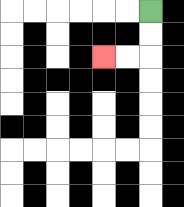{'start': '[6, 0]', 'end': '[4, 2]', 'path_directions': 'D,D,L,L', 'path_coordinates': '[[6, 0], [6, 1], [6, 2], [5, 2], [4, 2]]'}